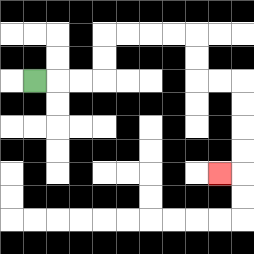{'start': '[1, 3]', 'end': '[9, 7]', 'path_directions': 'R,R,R,U,U,R,R,R,R,D,D,R,R,D,D,D,D,L', 'path_coordinates': '[[1, 3], [2, 3], [3, 3], [4, 3], [4, 2], [4, 1], [5, 1], [6, 1], [7, 1], [8, 1], [8, 2], [8, 3], [9, 3], [10, 3], [10, 4], [10, 5], [10, 6], [10, 7], [9, 7]]'}